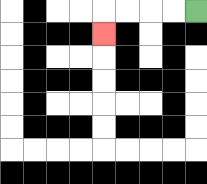{'start': '[8, 0]', 'end': '[4, 1]', 'path_directions': 'L,L,L,L,D', 'path_coordinates': '[[8, 0], [7, 0], [6, 0], [5, 0], [4, 0], [4, 1]]'}